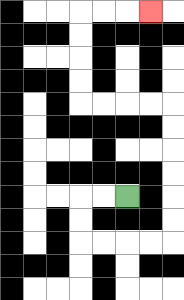{'start': '[5, 8]', 'end': '[6, 0]', 'path_directions': 'L,L,D,D,R,R,R,R,U,U,U,U,U,U,L,L,L,L,U,U,U,U,R,R,R', 'path_coordinates': '[[5, 8], [4, 8], [3, 8], [3, 9], [3, 10], [4, 10], [5, 10], [6, 10], [7, 10], [7, 9], [7, 8], [7, 7], [7, 6], [7, 5], [7, 4], [6, 4], [5, 4], [4, 4], [3, 4], [3, 3], [3, 2], [3, 1], [3, 0], [4, 0], [5, 0], [6, 0]]'}